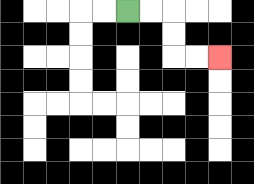{'start': '[5, 0]', 'end': '[9, 2]', 'path_directions': 'R,R,D,D,R,R', 'path_coordinates': '[[5, 0], [6, 0], [7, 0], [7, 1], [7, 2], [8, 2], [9, 2]]'}